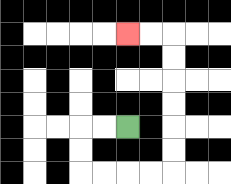{'start': '[5, 5]', 'end': '[5, 1]', 'path_directions': 'L,L,D,D,R,R,R,R,U,U,U,U,U,U,L,L', 'path_coordinates': '[[5, 5], [4, 5], [3, 5], [3, 6], [3, 7], [4, 7], [5, 7], [6, 7], [7, 7], [7, 6], [7, 5], [7, 4], [7, 3], [7, 2], [7, 1], [6, 1], [5, 1]]'}